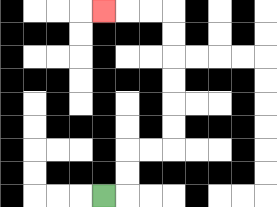{'start': '[4, 8]', 'end': '[4, 0]', 'path_directions': 'R,U,U,R,R,U,U,U,U,U,U,L,L,L', 'path_coordinates': '[[4, 8], [5, 8], [5, 7], [5, 6], [6, 6], [7, 6], [7, 5], [7, 4], [7, 3], [7, 2], [7, 1], [7, 0], [6, 0], [5, 0], [4, 0]]'}